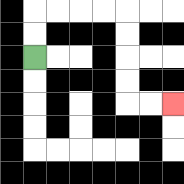{'start': '[1, 2]', 'end': '[7, 4]', 'path_directions': 'U,U,R,R,R,R,D,D,D,D,R,R', 'path_coordinates': '[[1, 2], [1, 1], [1, 0], [2, 0], [3, 0], [4, 0], [5, 0], [5, 1], [5, 2], [5, 3], [5, 4], [6, 4], [7, 4]]'}